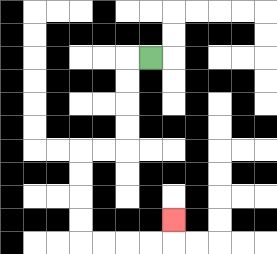{'start': '[6, 2]', 'end': '[7, 9]', 'path_directions': 'L,D,D,D,D,L,L,D,D,D,D,R,R,R,R,U', 'path_coordinates': '[[6, 2], [5, 2], [5, 3], [5, 4], [5, 5], [5, 6], [4, 6], [3, 6], [3, 7], [3, 8], [3, 9], [3, 10], [4, 10], [5, 10], [6, 10], [7, 10], [7, 9]]'}